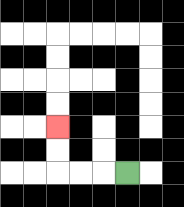{'start': '[5, 7]', 'end': '[2, 5]', 'path_directions': 'L,L,L,U,U', 'path_coordinates': '[[5, 7], [4, 7], [3, 7], [2, 7], [2, 6], [2, 5]]'}